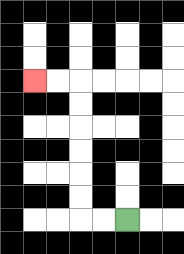{'start': '[5, 9]', 'end': '[1, 3]', 'path_directions': 'L,L,U,U,U,U,U,U,L,L', 'path_coordinates': '[[5, 9], [4, 9], [3, 9], [3, 8], [3, 7], [3, 6], [3, 5], [3, 4], [3, 3], [2, 3], [1, 3]]'}